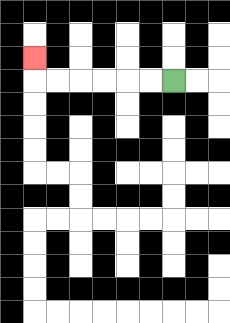{'start': '[7, 3]', 'end': '[1, 2]', 'path_directions': 'L,L,L,L,L,L,U', 'path_coordinates': '[[7, 3], [6, 3], [5, 3], [4, 3], [3, 3], [2, 3], [1, 3], [1, 2]]'}